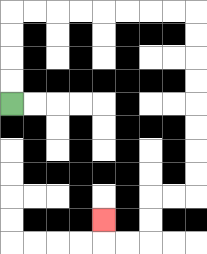{'start': '[0, 4]', 'end': '[4, 9]', 'path_directions': 'U,U,U,U,R,R,R,R,R,R,R,R,D,D,D,D,D,D,D,D,L,L,D,D,L,L,U', 'path_coordinates': '[[0, 4], [0, 3], [0, 2], [0, 1], [0, 0], [1, 0], [2, 0], [3, 0], [4, 0], [5, 0], [6, 0], [7, 0], [8, 0], [8, 1], [8, 2], [8, 3], [8, 4], [8, 5], [8, 6], [8, 7], [8, 8], [7, 8], [6, 8], [6, 9], [6, 10], [5, 10], [4, 10], [4, 9]]'}